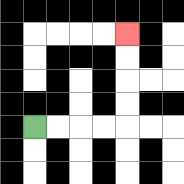{'start': '[1, 5]', 'end': '[5, 1]', 'path_directions': 'R,R,R,R,U,U,U,U', 'path_coordinates': '[[1, 5], [2, 5], [3, 5], [4, 5], [5, 5], [5, 4], [5, 3], [5, 2], [5, 1]]'}